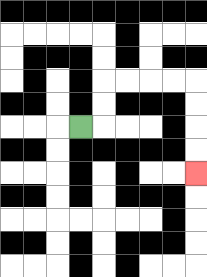{'start': '[3, 5]', 'end': '[8, 7]', 'path_directions': 'R,U,U,R,R,R,R,D,D,D,D', 'path_coordinates': '[[3, 5], [4, 5], [4, 4], [4, 3], [5, 3], [6, 3], [7, 3], [8, 3], [8, 4], [8, 5], [8, 6], [8, 7]]'}